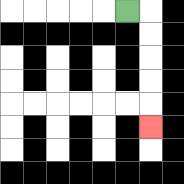{'start': '[5, 0]', 'end': '[6, 5]', 'path_directions': 'R,D,D,D,D,D', 'path_coordinates': '[[5, 0], [6, 0], [6, 1], [6, 2], [6, 3], [6, 4], [6, 5]]'}